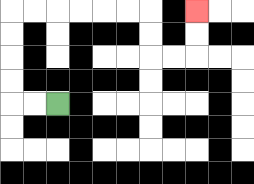{'start': '[2, 4]', 'end': '[8, 0]', 'path_directions': 'L,L,U,U,U,U,R,R,R,R,R,R,D,D,R,R,U,U', 'path_coordinates': '[[2, 4], [1, 4], [0, 4], [0, 3], [0, 2], [0, 1], [0, 0], [1, 0], [2, 0], [3, 0], [4, 0], [5, 0], [6, 0], [6, 1], [6, 2], [7, 2], [8, 2], [8, 1], [8, 0]]'}